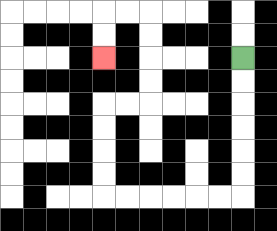{'start': '[10, 2]', 'end': '[4, 2]', 'path_directions': 'D,D,D,D,D,D,L,L,L,L,L,L,U,U,U,U,R,R,U,U,U,U,L,L,D,D', 'path_coordinates': '[[10, 2], [10, 3], [10, 4], [10, 5], [10, 6], [10, 7], [10, 8], [9, 8], [8, 8], [7, 8], [6, 8], [5, 8], [4, 8], [4, 7], [4, 6], [4, 5], [4, 4], [5, 4], [6, 4], [6, 3], [6, 2], [6, 1], [6, 0], [5, 0], [4, 0], [4, 1], [4, 2]]'}